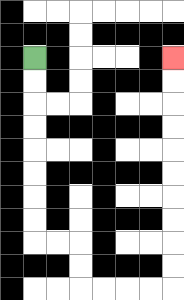{'start': '[1, 2]', 'end': '[7, 2]', 'path_directions': 'D,D,D,D,D,D,D,D,R,R,D,D,R,R,R,R,U,U,U,U,U,U,U,U,U,U', 'path_coordinates': '[[1, 2], [1, 3], [1, 4], [1, 5], [1, 6], [1, 7], [1, 8], [1, 9], [1, 10], [2, 10], [3, 10], [3, 11], [3, 12], [4, 12], [5, 12], [6, 12], [7, 12], [7, 11], [7, 10], [7, 9], [7, 8], [7, 7], [7, 6], [7, 5], [7, 4], [7, 3], [7, 2]]'}